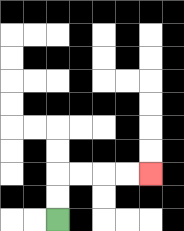{'start': '[2, 9]', 'end': '[6, 7]', 'path_directions': 'U,U,R,R,R,R', 'path_coordinates': '[[2, 9], [2, 8], [2, 7], [3, 7], [4, 7], [5, 7], [6, 7]]'}